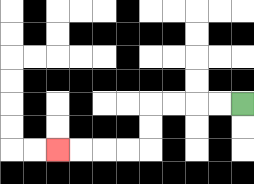{'start': '[10, 4]', 'end': '[2, 6]', 'path_directions': 'L,L,L,L,D,D,L,L,L,L', 'path_coordinates': '[[10, 4], [9, 4], [8, 4], [7, 4], [6, 4], [6, 5], [6, 6], [5, 6], [4, 6], [3, 6], [2, 6]]'}